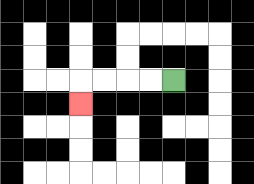{'start': '[7, 3]', 'end': '[3, 4]', 'path_directions': 'L,L,L,L,D', 'path_coordinates': '[[7, 3], [6, 3], [5, 3], [4, 3], [3, 3], [3, 4]]'}